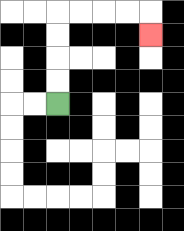{'start': '[2, 4]', 'end': '[6, 1]', 'path_directions': 'U,U,U,U,R,R,R,R,D', 'path_coordinates': '[[2, 4], [2, 3], [2, 2], [2, 1], [2, 0], [3, 0], [4, 0], [5, 0], [6, 0], [6, 1]]'}